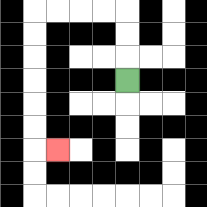{'start': '[5, 3]', 'end': '[2, 6]', 'path_directions': 'U,U,U,L,L,L,L,D,D,D,D,D,D,R', 'path_coordinates': '[[5, 3], [5, 2], [5, 1], [5, 0], [4, 0], [3, 0], [2, 0], [1, 0], [1, 1], [1, 2], [1, 3], [1, 4], [1, 5], [1, 6], [2, 6]]'}